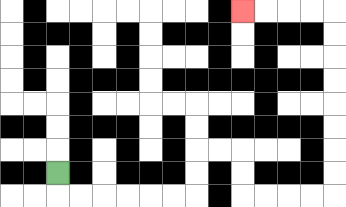{'start': '[2, 7]', 'end': '[10, 0]', 'path_directions': 'D,R,R,R,R,R,R,U,U,R,R,D,D,R,R,R,R,U,U,U,U,U,U,U,U,L,L,L,L', 'path_coordinates': '[[2, 7], [2, 8], [3, 8], [4, 8], [5, 8], [6, 8], [7, 8], [8, 8], [8, 7], [8, 6], [9, 6], [10, 6], [10, 7], [10, 8], [11, 8], [12, 8], [13, 8], [14, 8], [14, 7], [14, 6], [14, 5], [14, 4], [14, 3], [14, 2], [14, 1], [14, 0], [13, 0], [12, 0], [11, 0], [10, 0]]'}